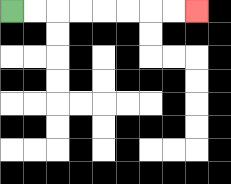{'start': '[0, 0]', 'end': '[8, 0]', 'path_directions': 'R,R,R,R,R,R,R,R', 'path_coordinates': '[[0, 0], [1, 0], [2, 0], [3, 0], [4, 0], [5, 0], [6, 0], [7, 0], [8, 0]]'}